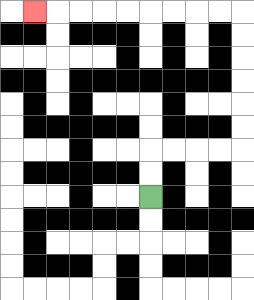{'start': '[6, 8]', 'end': '[1, 0]', 'path_directions': 'U,U,R,R,R,R,U,U,U,U,U,U,L,L,L,L,L,L,L,L,L', 'path_coordinates': '[[6, 8], [6, 7], [6, 6], [7, 6], [8, 6], [9, 6], [10, 6], [10, 5], [10, 4], [10, 3], [10, 2], [10, 1], [10, 0], [9, 0], [8, 0], [7, 0], [6, 0], [5, 0], [4, 0], [3, 0], [2, 0], [1, 0]]'}